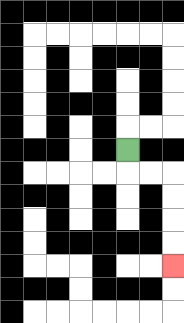{'start': '[5, 6]', 'end': '[7, 11]', 'path_directions': 'D,R,R,D,D,D,D', 'path_coordinates': '[[5, 6], [5, 7], [6, 7], [7, 7], [7, 8], [7, 9], [7, 10], [7, 11]]'}